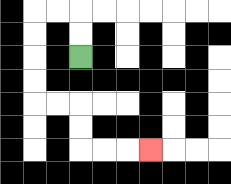{'start': '[3, 2]', 'end': '[6, 6]', 'path_directions': 'U,U,L,L,D,D,D,D,R,R,D,D,R,R,R', 'path_coordinates': '[[3, 2], [3, 1], [3, 0], [2, 0], [1, 0], [1, 1], [1, 2], [1, 3], [1, 4], [2, 4], [3, 4], [3, 5], [3, 6], [4, 6], [5, 6], [6, 6]]'}